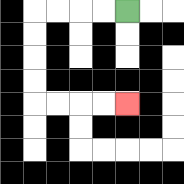{'start': '[5, 0]', 'end': '[5, 4]', 'path_directions': 'L,L,L,L,D,D,D,D,R,R,R,R', 'path_coordinates': '[[5, 0], [4, 0], [3, 0], [2, 0], [1, 0], [1, 1], [1, 2], [1, 3], [1, 4], [2, 4], [3, 4], [4, 4], [5, 4]]'}